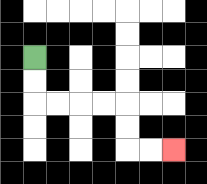{'start': '[1, 2]', 'end': '[7, 6]', 'path_directions': 'D,D,R,R,R,R,D,D,R,R', 'path_coordinates': '[[1, 2], [1, 3], [1, 4], [2, 4], [3, 4], [4, 4], [5, 4], [5, 5], [5, 6], [6, 6], [7, 6]]'}